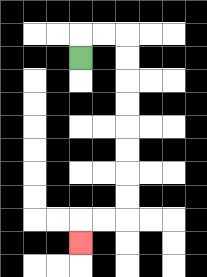{'start': '[3, 2]', 'end': '[3, 10]', 'path_directions': 'U,R,R,D,D,D,D,D,D,D,D,L,L,D', 'path_coordinates': '[[3, 2], [3, 1], [4, 1], [5, 1], [5, 2], [5, 3], [5, 4], [5, 5], [5, 6], [5, 7], [5, 8], [5, 9], [4, 9], [3, 9], [3, 10]]'}